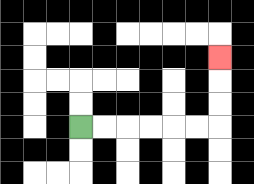{'start': '[3, 5]', 'end': '[9, 2]', 'path_directions': 'R,R,R,R,R,R,U,U,U', 'path_coordinates': '[[3, 5], [4, 5], [5, 5], [6, 5], [7, 5], [8, 5], [9, 5], [9, 4], [9, 3], [9, 2]]'}